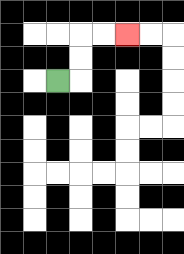{'start': '[2, 3]', 'end': '[5, 1]', 'path_directions': 'R,U,U,R,R', 'path_coordinates': '[[2, 3], [3, 3], [3, 2], [3, 1], [4, 1], [5, 1]]'}